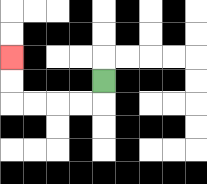{'start': '[4, 3]', 'end': '[0, 2]', 'path_directions': 'D,L,L,L,L,U,U', 'path_coordinates': '[[4, 3], [4, 4], [3, 4], [2, 4], [1, 4], [0, 4], [0, 3], [0, 2]]'}